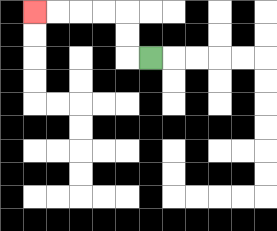{'start': '[6, 2]', 'end': '[1, 0]', 'path_directions': 'L,U,U,L,L,L,L', 'path_coordinates': '[[6, 2], [5, 2], [5, 1], [5, 0], [4, 0], [3, 0], [2, 0], [1, 0]]'}